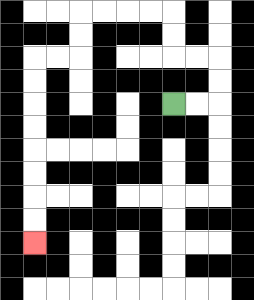{'start': '[7, 4]', 'end': '[1, 10]', 'path_directions': 'R,R,U,U,L,L,U,U,L,L,L,L,D,D,L,L,D,D,D,D,D,D,D,D', 'path_coordinates': '[[7, 4], [8, 4], [9, 4], [9, 3], [9, 2], [8, 2], [7, 2], [7, 1], [7, 0], [6, 0], [5, 0], [4, 0], [3, 0], [3, 1], [3, 2], [2, 2], [1, 2], [1, 3], [1, 4], [1, 5], [1, 6], [1, 7], [1, 8], [1, 9], [1, 10]]'}